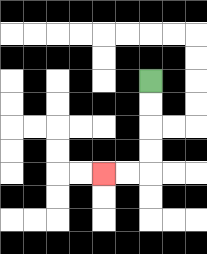{'start': '[6, 3]', 'end': '[4, 7]', 'path_directions': 'D,D,D,D,L,L', 'path_coordinates': '[[6, 3], [6, 4], [6, 5], [6, 6], [6, 7], [5, 7], [4, 7]]'}